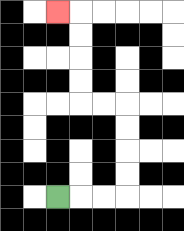{'start': '[2, 8]', 'end': '[2, 0]', 'path_directions': 'R,R,R,U,U,U,U,L,L,U,U,U,U,L', 'path_coordinates': '[[2, 8], [3, 8], [4, 8], [5, 8], [5, 7], [5, 6], [5, 5], [5, 4], [4, 4], [3, 4], [3, 3], [3, 2], [3, 1], [3, 0], [2, 0]]'}